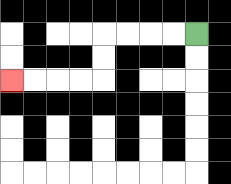{'start': '[8, 1]', 'end': '[0, 3]', 'path_directions': 'L,L,L,L,D,D,L,L,L,L', 'path_coordinates': '[[8, 1], [7, 1], [6, 1], [5, 1], [4, 1], [4, 2], [4, 3], [3, 3], [2, 3], [1, 3], [0, 3]]'}